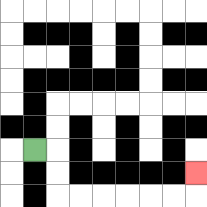{'start': '[1, 6]', 'end': '[8, 7]', 'path_directions': 'R,D,D,R,R,R,R,R,R,U', 'path_coordinates': '[[1, 6], [2, 6], [2, 7], [2, 8], [3, 8], [4, 8], [5, 8], [6, 8], [7, 8], [8, 8], [8, 7]]'}